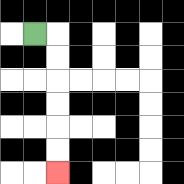{'start': '[1, 1]', 'end': '[2, 7]', 'path_directions': 'R,D,D,D,D,D,D', 'path_coordinates': '[[1, 1], [2, 1], [2, 2], [2, 3], [2, 4], [2, 5], [2, 6], [2, 7]]'}